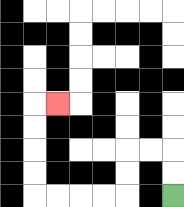{'start': '[7, 8]', 'end': '[2, 4]', 'path_directions': 'U,U,L,L,D,D,L,L,L,L,U,U,U,U,R', 'path_coordinates': '[[7, 8], [7, 7], [7, 6], [6, 6], [5, 6], [5, 7], [5, 8], [4, 8], [3, 8], [2, 8], [1, 8], [1, 7], [1, 6], [1, 5], [1, 4], [2, 4]]'}